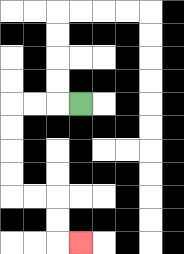{'start': '[3, 4]', 'end': '[3, 10]', 'path_directions': 'L,L,L,D,D,D,D,R,R,D,D,R', 'path_coordinates': '[[3, 4], [2, 4], [1, 4], [0, 4], [0, 5], [0, 6], [0, 7], [0, 8], [1, 8], [2, 8], [2, 9], [2, 10], [3, 10]]'}